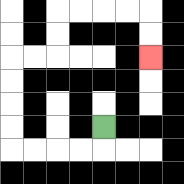{'start': '[4, 5]', 'end': '[6, 2]', 'path_directions': 'D,L,L,L,L,U,U,U,U,R,R,U,U,R,R,R,R,D,D', 'path_coordinates': '[[4, 5], [4, 6], [3, 6], [2, 6], [1, 6], [0, 6], [0, 5], [0, 4], [0, 3], [0, 2], [1, 2], [2, 2], [2, 1], [2, 0], [3, 0], [4, 0], [5, 0], [6, 0], [6, 1], [6, 2]]'}